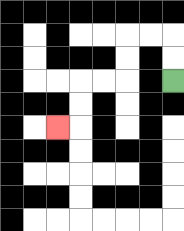{'start': '[7, 3]', 'end': '[2, 5]', 'path_directions': 'U,U,L,L,D,D,L,L,D,D,L', 'path_coordinates': '[[7, 3], [7, 2], [7, 1], [6, 1], [5, 1], [5, 2], [5, 3], [4, 3], [3, 3], [3, 4], [3, 5], [2, 5]]'}